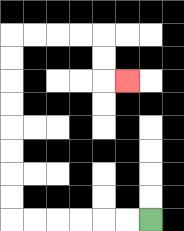{'start': '[6, 9]', 'end': '[5, 3]', 'path_directions': 'L,L,L,L,L,L,U,U,U,U,U,U,U,U,R,R,R,R,D,D,R', 'path_coordinates': '[[6, 9], [5, 9], [4, 9], [3, 9], [2, 9], [1, 9], [0, 9], [0, 8], [0, 7], [0, 6], [0, 5], [0, 4], [0, 3], [0, 2], [0, 1], [1, 1], [2, 1], [3, 1], [4, 1], [4, 2], [4, 3], [5, 3]]'}